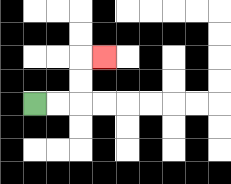{'start': '[1, 4]', 'end': '[4, 2]', 'path_directions': 'R,R,U,U,R', 'path_coordinates': '[[1, 4], [2, 4], [3, 4], [3, 3], [3, 2], [4, 2]]'}